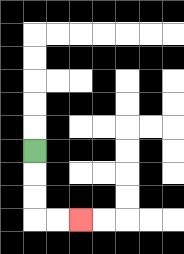{'start': '[1, 6]', 'end': '[3, 9]', 'path_directions': 'D,D,D,R,R', 'path_coordinates': '[[1, 6], [1, 7], [1, 8], [1, 9], [2, 9], [3, 9]]'}